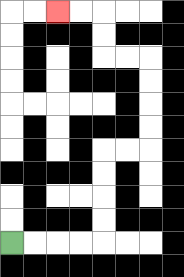{'start': '[0, 10]', 'end': '[2, 0]', 'path_directions': 'R,R,R,R,U,U,U,U,R,R,U,U,U,U,L,L,U,U,L,L', 'path_coordinates': '[[0, 10], [1, 10], [2, 10], [3, 10], [4, 10], [4, 9], [4, 8], [4, 7], [4, 6], [5, 6], [6, 6], [6, 5], [6, 4], [6, 3], [6, 2], [5, 2], [4, 2], [4, 1], [4, 0], [3, 0], [2, 0]]'}